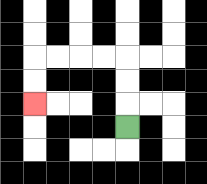{'start': '[5, 5]', 'end': '[1, 4]', 'path_directions': 'U,U,U,L,L,L,L,D,D', 'path_coordinates': '[[5, 5], [5, 4], [5, 3], [5, 2], [4, 2], [3, 2], [2, 2], [1, 2], [1, 3], [1, 4]]'}